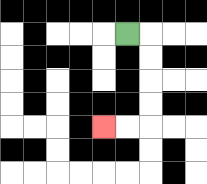{'start': '[5, 1]', 'end': '[4, 5]', 'path_directions': 'R,D,D,D,D,L,L', 'path_coordinates': '[[5, 1], [6, 1], [6, 2], [6, 3], [6, 4], [6, 5], [5, 5], [4, 5]]'}